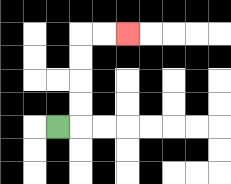{'start': '[2, 5]', 'end': '[5, 1]', 'path_directions': 'R,U,U,U,U,R,R', 'path_coordinates': '[[2, 5], [3, 5], [3, 4], [3, 3], [3, 2], [3, 1], [4, 1], [5, 1]]'}